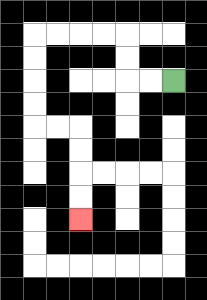{'start': '[7, 3]', 'end': '[3, 9]', 'path_directions': 'L,L,U,U,L,L,L,L,D,D,D,D,R,R,D,D,D,D', 'path_coordinates': '[[7, 3], [6, 3], [5, 3], [5, 2], [5, 1], [4, 1], [3, 1], [2, 1], [1, 1], [1, 2], [1, 3], [1, 4], [1, 5], [2, 5], [3, 5], [3, 6], [3, 7], [3, 8], [3, 9]]'}